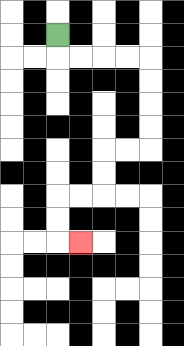{'start': '[2, 1]', 'end': '[3, 10]', 'path_directions': 'D,R,R,R,R,D,D,D,D,L,L,D,D,L,L,D,D,R', 'path_coordinates': '[[2, 1], [2, 2], [3, 2], [4, 2], [5, 2], [6, 2], [6, 3], [6, 4], [6, 5], [6, 6], [5, 6], [4, 6], [4, 7], [4, 8], [3, 8], [2, 8], [2, 9], [2, 10], [3, 10]]'}